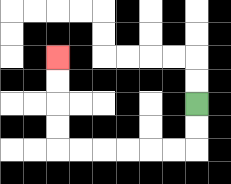{'start': '[8, 4]', 'end': '[2, 2]', 'path_directions': 'D,D,L,L,L,L,L,L,U,U,U,U', 'path_coordinates': '[[8, 4], [8, 5], [8, 6], [7, 6], [6, 6], [5, 6], [4, 6], [3, 6], [2, 6], [2, 5], [2, 4], [2, 3], [2, 2]]'}